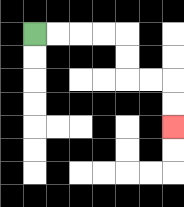{'start': '[1, 1]', 'end': '[7, 5]', 'path_directions': 'R,R,R,R,D,D,R,R,D,D', 'path_coordinates': '[[1, 1], [2, 1], [3, 1], [4, 1], [5, 1], [5, 2], [5, 3], [6, 3], [7, 3], [7, 4], [7, 5]]'}